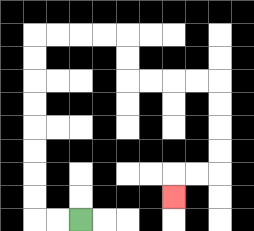{'start': '[3, 9]', 'end': '[7, 8]', 'path_directions': 'L,L,U,U,U,U,U,U,U,U,R,R,R,R,D,D,R,R,R,R,D,D,D,D,L,L,D', 'path_coordinates': '[[3, 9], [2, 9], [1, 9], [1, 8], [1, 7], [1, 6], [1, 5], [1, 4], [1, 3], [1, 2], [1, 1], [2, 1], [3, 1], [4, 1], [5, 1], [5, 2], [5, 3], [6, 3], [7, 3], [8, 3], [9, 3], [9, 4], [9, 5], [9, 6], [9, 7], [8, 7], [7, 7], [7, 8]]'}